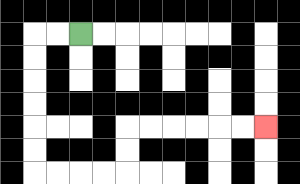{'start': '[3, 1]', 'end': '[11, 5]', 'path_directions': 'L,L,D,D,D,D,D,D,R,R,R,R,U,U,R,R,R,R,R,R', 'path_coordinates': '[[3, 1], [2, 1], [1, 1], [1, 2], [1, 3], [1, 4], [1, 5], [1, 6], [1, 7], [2, 7], [3, 7], [4, 7], [5, 7], [5, 6], [5, 5], [6, 5], [7, 5], [8, 5], [9, 5], [10, 5], [11, 5]]'}